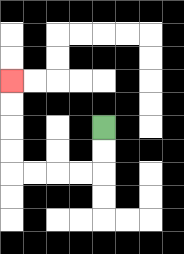{'start': '[4, 5]', 'end': '[0, 3]', 'path_directions': 'D,D,L,L,L,L,U,U,U,U', 'path_coordinates': '[[4, 5], [4, 6], [4, 7], [3, 7], [2, 7], [1, 7], [0, 7], [0, 6], [0, 5], [0, 4], [0, 3]]'}